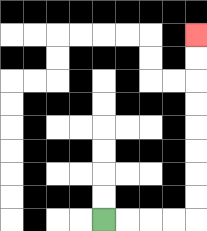{'start': '[4, 9]', 'end': '[8, 1]', 'path_directions': 'R,R,R,R,U,U,U,U,U,U,U,U', 'path_coordinates': '[[4, 9], [5, 9], [6, 9], [7, 9], [8, 9], [8, 8], [8, 7], [8, 6], [8, 5], [8, 4], [8, 3], [8, 2], [8, 1]]'}